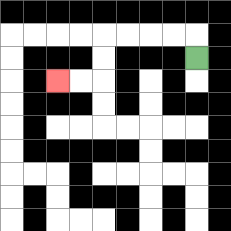{'start': '[8, 2]', 'end': '[2, 3]', 'path_directions': 'U,L,L,L,L,D,D,L,L', 'path_coordinates': '[[8, 2], [8, 1], [7, 1], [6, 1], [5, 1], [4, 1], [4, 2], [4, 3], [3, 3], [2, 3]]'}